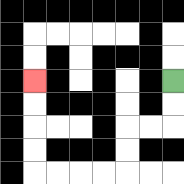{'start': '[7, 3]', 'end': '[1, 3]', 'path_directions': 'D,D,L,L,D,D,L,L,L,L,U,U,U,U', 'path_coordinates': '[[7, 3], [7, 4], [7, 5], [6, 5], [5, 5], [5, 6], [5, 7], [4, 7], [3, 7], [2, 7], [1, 7], [1, 6], [1, 5], [1, 4], [1, 3]]'}